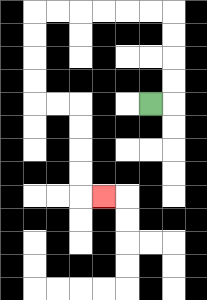{'start': '[6, 4]', 'end': '[4, 8]', 'path_directions': 'R,U,U,U,U,L,L,L,L,L,L,D,D,D,D,R,R,D,D,D,D,R', 'path_coordinates': '[[6, 4], [7, 4], [7, 3], [7, 2], [7, 1], [7, 0], [6, 0], [5, 0], [4, 0], [3, 0], [2, 0], [1, 0], [1, 1], [1, 2], [1, 3], [1, 4], [2, 4], [3, 4], [3, 5], [3, 6], [3, 7], [3, 8], [4, 8]]'}